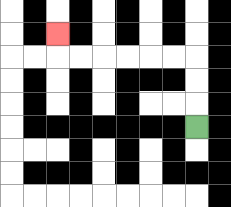{'start': '[8, 5]', 'end': '[2, 1]', 'path_directions': 'U,U,U,L,L,L,L,L,L,U', 'path_coordinates': '[[8, 5], [8, 4], [8, 3], [8, 2], [7, 2], [6, 2], [5, 2], [4, 2], [3, 2], [2, 2], [2, 1]]'}